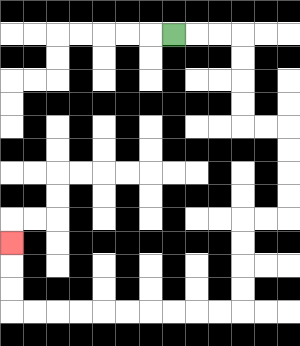{'start': '[7, 1]', 'end': '[0, 10]', 'path_directions': 'R,R,R,D,D,D,D,R,R,D,D,D,D,L,L,D,D,D,D,L,L,L,L,L,L,L,L,L,L,U,U,U', 'path_coordinates': '[[7, 1], [8, 1], [9, 1], [10, 1], [10, 2], [10, 3], [10, 4], [10, 5], [11, 5], [12, 5], [12, 6], [12, 7], [12, 8], [12, 9], [11, 9], [10, 9], [10, 10], [10, 11], [10, 12], [10, 13], [9, 13], [8, 13], [7, 13], [6, 13], [5, 13], [4, 13], [3, 13], [2, 13], [1, 13], [0, 13], [0, 12], [0, 11], [0, 10]]'}